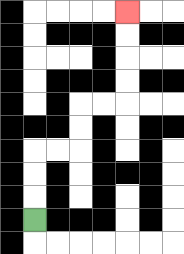{'start': '[1, 9]', 'end': '[5, 0]', 'path_directions': 'U,U,U,R,R,U,U,R,R,U,U,U,U', 'path_coordinates': '[[1, 9], [1, 8], [1, 7], [1, 6], [2, 6], [3, 6], [3, 5], [3, 4], [4, 4], [5, 4], [5, 3], [5, 2], [5, 1], [5, 0]]'}